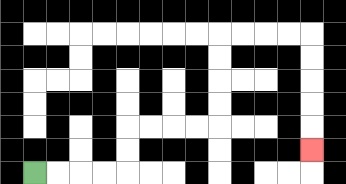{'start': '[1, 7]', 'end': '[13, 6]', 'path_directions': 'R,R,R,R,U,U,R,R,R,R,U,U,U,U,R,R,R,R,D,D,D,D,D', 'path_coordinates': '[[1, 7], [2, 7], [3, 7], [4, 7], [5, 7], [5, 6], [5, 5], [6, 5], [7, 5], [8, 5], [9, 5], [9, 4], [9, 3], [9, 2], [9, 1], [10, 1], [11, 1], [12, 1], [13, 1], [13, 2], [13, 3], [13, 4], [13, 5], [13, 6]]'}